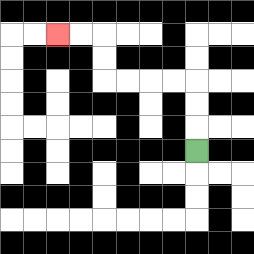{'start': '[8, 6]', 'end': '[2, 1]', 'path_directions': 'U,U,U,L,L,L,L,U,U,L,L', 'path_coordinates': '[[8, 6], [8, 5], [8, 4], [8, 3], [7, 3], [6, 3], [5, 3], [4, 3], [4, 2], [4, 1], [3, 1], [2, 1]]'}